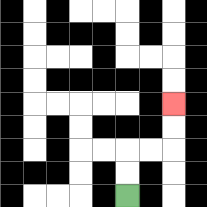{'start': '[5, 8]', 'end': '[7, 4]', 'path_directions': 'U,U,R,R,U,U', 'path_coordinates': '[[5, 8], [5, 7], [5, 6], [6, 6], [7, 6], [7, 5], [7, 4]]'}